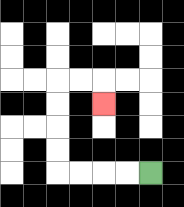{'start': '[6, 7]', 'end': '[4, 4]', 'path_directions': 'L,L,L,L,U,U,U,U,R,R,D', 'path_coordinates': '[[6, 7], [5, 7], [4, 7], [3, 7], [2, 7], [2, 6], [2, 5], [2, 4], [2, 3], [3, 3], [4, 3], [4, 4]]'}